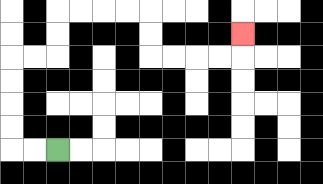{'start': '[2, 6]', 'end': '[10, 1]', 'path_directions': 'L,L,U,U,U,U,R,R,U,U,R,R,R,R,D,D,R,R,R,R,U', 'path_coordinates': '[[2, 6], [1, 6], [0, 6], [0, 5], [0, 4], [0, 3], [0, 2], [1, 2], [2, 2], [2, 1], [2, 0], [3, 0], [4, 0], [5, 0], [6, 0], [6, 1], [6, 2], [7, 2], [8, 2], [9, 2], [10, 2], [10, 1]]'}